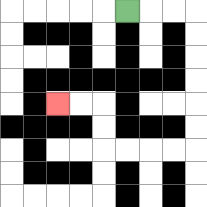{'start': '[5, 0]', 'end': '[2, 4]', 'path_directions': 'R,R,R,D,D,D,D,D,D,L,L,L,L,U,U,L,L', 'path_coordinates': '[[5, 0], [6, 0], [7, 0], [8, 0], [8, 1], [8, 2], [8, 3], [8, 4], [8, 5], [8, 6], [7, 6], [6, 6], [5, 6], [4, 6], [4, 5], [4, 4], [3, 4], [2, 4]]'}